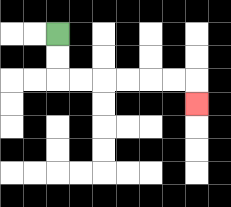{'start': '[2, 1]', 'end': '[8, 4]', 'path_directions': 'D,D,R,R,R,R,R,R,D', 'path_coordinates': '[[2, 1], [2, 2], [2, 3], [3, 3], [4, 3], [5, 3], [6, 3], [7, 3], [8, 3], [8, 4]]'}